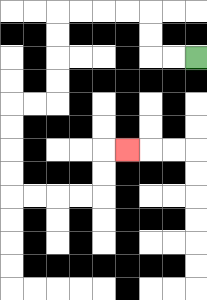{'start': '[8, 2]', 'end': '[5, 6]', 'path_directions': 'L,L,U,U,L,L,L,L,D,D,D,D,L,L,D,D,D,D,R,R,R,R,U,U,R', 'path_coordinates': '[[8, 2], [7, 2], [6, 2], [6, 1], [6, 0], [5, 0], [4, 0], [3, 0], [2, 0], [2, 1], [2, 2], [2, 3], [2, 4], [1, 4], [0, 4], [0, 5], [0, 6], [0, 7], [0, 8], [1, 8], [2, 8], [3, 8], [4, 8], [4, 7], [4, 6], [5, 6]]'}